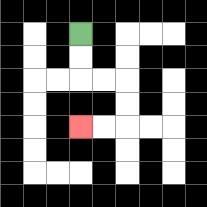{'start': '[3, 1]', 'end': '[3, 5]', 'path_directions': 'D,D,R,R,D,D,L,L', 'path_coordinates': '[[3, 1], [3, 2], [3, 3], [4, 3], [5, 3], [5, 4], [5, 5], [4, 5], [3, 5]]'}